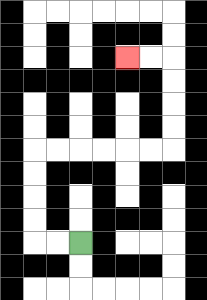{'start': '[3, 10]', 'end': '[5, 2]', 'path_directions': 'L,L,U,U,U,U,R,R,R,R,R,R,U,U,U,U,L,L', 'path_coordinates': '[[3, 10], [2, 10], [1, 10], [1, 9], [1, 8], [1, 7], [1, 6], [2, 6], [3, 6], [4, 6], [5, 6], [6, 6], [7, 6], [7, 5], [7, 4], [7, 3], [7, 2], [6, 2], [5, 2]]'}